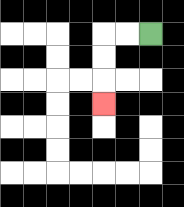{'start': '[6, 1]', 'end': '[4, 4]', 'path_directions': 'L,L,D,D,D', 'path_coordinates': '[[6, 1], [5, 1], [4, 1], [4, 2], [4, 3], [4, 4]]'}